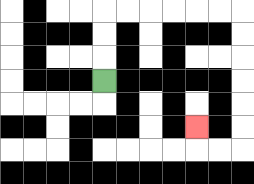{'start': '[4, 3]', 'end': '[8, 5]', 'path_directions': 'U,U,U,R,R,R,R,R,R,D,D,D,D,D,D,L,L,U', 'path_coordinates': '[[4, 3], [4, 2], [4, 1], [4, 0], [5, 0], [6, 0], [7, 0], [8, 0], [9, 0], [10, 0], [10, 1], [10, 2], [10, 3], [10, 4], [10, 5], [10, 6], [9, 6], [8, 6], [8, 5]]'}